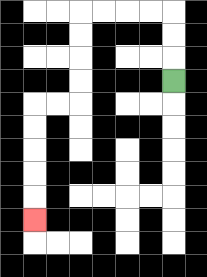{'start': '[7, 3]', 'end': '[1, 9]', 'path_directions': 'U,U,U,L,L,L,L,D,D,D,D,L,L,D,D,D,D,D', 'path_coordinates': '[[7, 3], [7, 2], [7, 1], [7, 0], [6, 0], [5, 0], [4, 0], [3, 0], [3, 1], [3, 2], [3, 3], [3, 4], [2, 4], [1, 4], [1, 5], [1, 6], [1, 7], [1, 8], [1, 9]]'}